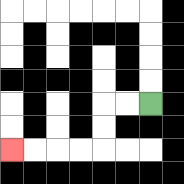{'start': '[6, 4]', 'end': '[0, 6]', 'path_directions': 'L,L,D,D,L,L,L,L', 'path_coordinates': '[[6, 4], [5, 4], [4, 4], [4, 5], [4, 6], [3, 6], [2, 6], [1, 6], [0, 6]]'}